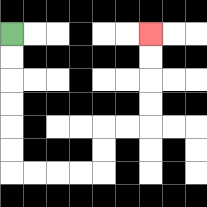{'start': '[0, 1]', 'end': '[6, 1]', 'path_directions': 'D,D,D,D,D,D,R,R,R,R,U,U,R,R,U,U,U,U', 'path_coordinates': '[[0, 1], [0, 2], [0, 3], [0, 4], [0, 5], [0, 6], [0, 7], [1, 7], [2, 7], [3, 7], [4, 7], [4, 6], [4, 5], [5, 5], [6, 5], [6, 4], [6, 3], [6, 2], [6, 1]]'}